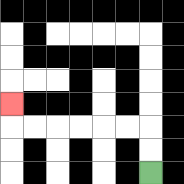{'start': '[6, 7]', 'end': '[0, 4]', 'path_directions': 'U,U,L,L,L,L,L,L,U', 'path_coordinates': '[[6, 7], [6, 6], [6, 5], [5, 5], [4, 5], [3, 5], [2, 5], [1, 5], [0, 5], [0, 4]]'}